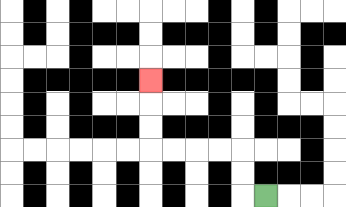{'start': '[11, 8]', 'end': '[6, 3]', 'path_directions': 'L,U,U,L,L,L,L,U,U,U', 'path_coordinates': '[[11, 8], [10, 8], [10, 7], [10, 6], [9, 6], [8, 6], [7, 6], [6, 6], [6, 5], [6, 4], [6, 3]]'}